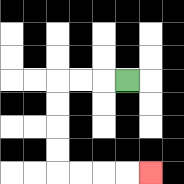{'start': '[5, 3]', 'end': '[6, 7]', 'path_directions': 'L,L,L,D,D,D,D,R,R,R,R', 'path_coordinates': '[[5, 3], [4, 3], [3, 3], [2, 3], [2, 4], [2, 5], [2, 6], [2, 7], [3, 7], [4, 7], [5, 7], [6, 7]]'}